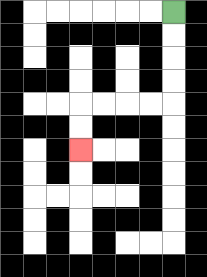{'start': '[7, 0]', 'end': '[3, 6]', 'path_directions': 'D,D,D,D,L,L,L,L,D,D', 'path_coordinates': '[[7, 0], [7, 1], [7, 2], [7, 3], [7, 4], [6, 4], [5, 4], [4, 4], [3, 4], [3, 5], [3, 6]]'}